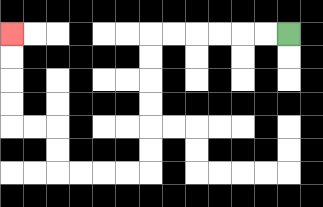{'start': '[12, 1]', 'end': '[0, 1]', 'path_directions': 'L,L,L,L,L,L,D,D,D,D,D,D,L,L,L,L,U,U,L,L,U,U,U,U', 'path_coordinates': '[[12, 1], [11, 1], [10, 1], [9, 1], [8, 1], [7, 1], [6, 1], [6, 2], [6, 3], [6, 4], [6, 5], [6, 6], [6, 7], [5, 7], [4, 7], [3, 7], [2, 7], [2, 6], [2, 5], [1, 5], [0, 5], [0, 4], [0, 3], [0, 2], [0, 1]]'}